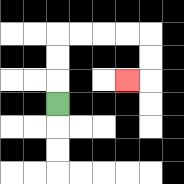{'start': '[2, 4]', 'end': '[5, 3]', 'path_directions': 'U,U,U,R,R,R,R,D,D,L', 'path_coordinates': '[[2, 4], [2, 3], [2, 2], [2, 1], [3, 1], [4, 1], [5, 1], [6, 1], [6, 2], [6, 3], [5, 3]]'}